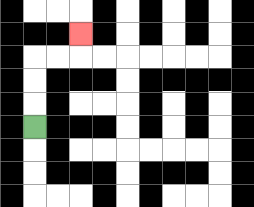{'start': '[1, 5]', 'end': '[3, 1]', 'path_directions': 'U,U,U,R,R,U', 'path_coordinates': '[[1, 5], [1, 4], [1, 3], [1, 2], [2, 2], [3, 2], [3, 1]]'}